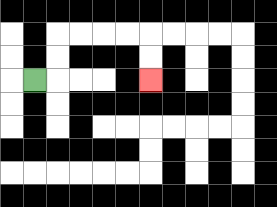{'start': '[1, 3]', 'end': '[6, 3]', 'path_directions': 'R,U,U,R,R,R,R,D,D', 'path_coordinates': '[[1, 3], [2, 3], [2, 2], [2, 1], [3, 1], [4, 1], [5, 1], [6, 1], [6, 2], [6, 3]]'}